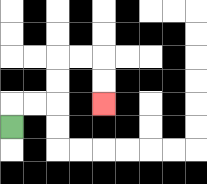{'start': '[0, 5]', 'end': '[4, 4]', 'path_directions': 'U,R,R,U,U,R,R,D,D', 'path_coordinates': '[[0, 5], [0, 4], [1, 4], [2, 4], [2, 3], [2, 2], [3, 2], [4, 2], [4, 3], [4, 4]]'}